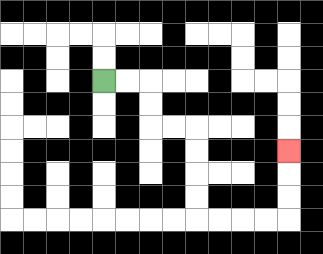{'start': '[4, 3]', 'end': '[12, 6]', 'path_directions': 'R,R,D,D,R,R,D,D,D,D,R,R,R,R,U,U,U', 'path_coordinates': '[[4, 3], [5, 3], [6, 3], [6, 4], [6, 5], [7, 5], [8, 5], [8, 6], [8, 7], [8, 8], [8, 9], [9, 9], [10, 9], [11, 9], [12, 9], [12, 8], [12, 7], [12, 6]]'}